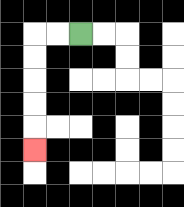{'start': '[3, 1]', 'end': '[1, 6]', 'path_directions': 'L,L,D,D,D,D,D', 'path_coordinates': '[[3, 1], [2, 1], [1, 1], [1, 2], [1, 3], [1, 4], [1, 5], [1, 6]]'}